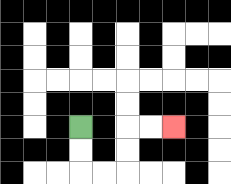{'start': '[3, 5]', 'end': '[7, 5]', 'path_directions': 'D,D,R,R,U,U,R,R', 'path_coordinates': '[[3, 5], [3, 6], [3, 7], [4, 7], [5, 7], [5, 6], [5, 5], [6, 5], [7, 5]]'}